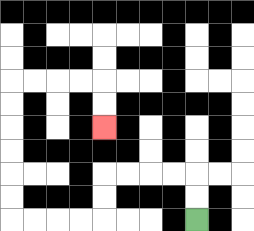{'start': '[8, 9]', 'end': '[4, 5]', 'path_directions': 'U,U,L,L,L,L,D,D,L,L,L,L,U,U,U,U,U,U,R,R,R,R,D,D', 'path_coordinates': '[[8, 9], [8, 8], [8, 7], [7, 7], [6, 7], [5, 7], [4, 7], [4, 8], [4, 9], [3, 9], [2, 9], [1, 9], [0, 9], [0, 8], [0, 7], [0, 6], [0, 5], [0, 4], [0, 3], [1, 3], [2, 3], [3, 3], [4, 3], [4, 4], [4, 5]]'}